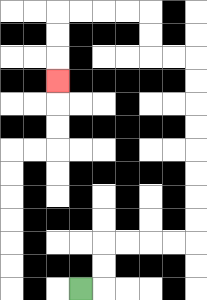{'start': '[3, 12]', 'end': '[2, 3]', 'path_directions': 'R,U,U,R,R,R,R,U,U,U,U,U,U,U,U,L,L,U,U,L,L,L,L,D,D,D', 'path_coordinates': '[[3, 12], [4, 12], [4, 11], [4, 10], [5, 10], [6, 10], [7, 10], [8, 10], [8, 9], [8, 8], [8, 7], [8, 6], [8, 5], [8, 4], [8, 3], [8, 2], [7, 2], [6, 2], [6, 1], [6, 0], [5, 0], [4, 0], [3, 0], [2, 0], [2, 1], [2, 2], [2, 3]]'}